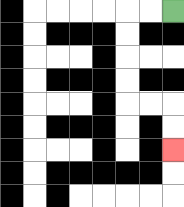{'start': '[7, 0]', 'end': '[7, 6]', 'path_directions': 'L,L,D,D,D,D,R,R,D,D', 'path_coordinates': '[[7, 0], [6, 0], [5, 0], [5, 1], [5, 2], [5, 3], [5, 4], [6, 4], [7, 4], [7, 5], [7, 6]]'}